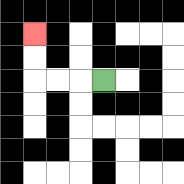{'start': '[4, 3]', 'end': '[1, 1]', 'path_directions': 'L,L,L,U,U', 'path_coordinates': '[[4, 3], [3, 3], [2, 3], [1, 3], [1, 2], [1, 1]]'}